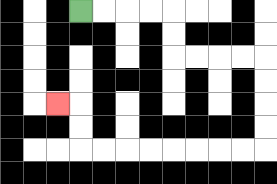{'start': '[3, 0]', 'end': '[2, 4]', 'path_directions': 'R,R,R,R,D,D,R,R,R,R,D,D,D,D,L,L,L,L,L,L,L,L,U,U,L', 'path_coordinates': '[[3, 0], [4, 0], [5, 0], [6, 0], [7, 0], [7, 1], [7, 2], [8, 2], [9, 2], [10, 2], [11, 2], [11, 3], [11, 4], [11, 5], [11, 6], [10, 6], [9, 6], [8, 6], [7, 6], [6, 6], [5, 6], [4, 6], [3, 6], [3, 5], [3, 4], [2, 4]]'}